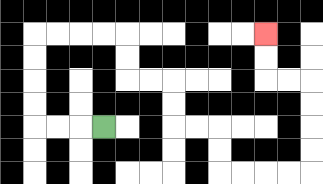{'start': '[4, 5]', 'end': '[11, 1]', 'path_directions': 'L,L,L,U,U,U,U,R,R,R,R,D,D,R,R,D,D,R,R,D,D,R,R,R,R,U,U,U,U,L,L,U,U', 'path_coordinates': '[[4, 5], [3, 5], [2, 5], [1, 5], [1, 4], [1, 3], [1, 2], [1, 1], [2, 1], [3, 1], [4, 1], [5, 1], [5, 2], [5, 3], [6, 3], [7, 3], [7, 4], [7, 5], [8, 5], [9, 5], [9, 6], [9, 7], [10, 7], [11, 7], [12, 7], [13, 7], [13, 6], [13, 5], [13, 4], [13, 3], [12, 3], [11, 3], [11, 2], [11, 1]]'}